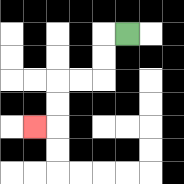{'start': '[5, 1]', 'end': '[1, 5]', 'path_directions': 'L,D,D,L,L,D,D,L', 'path_coordinates': '[[5, 1], [4, 1], [4, 2], [4, 3], [3, 3], [2, 3], [2, 4], [2, 5], [1, 5]]'}